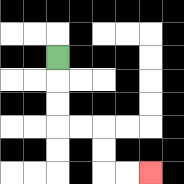{'start': '[2, 2]', 'end': '[6, 7]', 'path_directions': 'D,D,D,R,R,D,D,R,R', 'path_coordinates': '[[2, 2], [2, 3], [2, 4], [2, 5], [3, 5], [4, 5], [4, 6], [4, 7], [5, 7], [6, 7]]'}